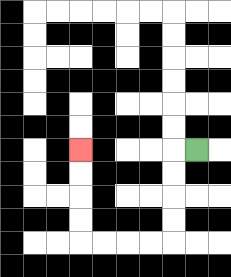{'start': '[8, 6]', 'end': '[3, 6]', 'path_directions': 'L,D,D,D,D,L,L,L,L,U,U,U,U', 'path_coordinates': '[[8, 6], [7, 6], [7, 7], [7, 8], [7, 9], [7, 10], [6, 10], [5, 10], [4, 10], [3, 10], [3, 9], [3, 8], [3, 7], [3, 6]]'}